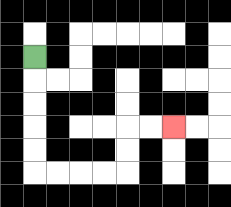{'start': '[1, 2]', 'end': '[7, 5]', 'path_directions': 'D,D,D,D,D,R,R,R,R,U,U,R,R', 'path_coordinates': '[[1, 2], [1, 3], [1, 4], [1, 5], [1, 6], [1, 7], [2, 7], [3, 7], [4, 7], [5, 7], [5, 6], [5, 5], [6, 5], [7, 5]]'}